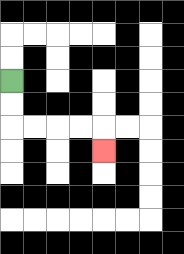{'start': '[0, 3]', 'end': '[4, 6]', 'path_directions': 'D,D,R,R,R,R,D', 'path_coordinates': '[[0, 3], [0, 4], [0, 5], [1, 5], [2, 5], [3, 5], [4, 5], [4, 6]]'}